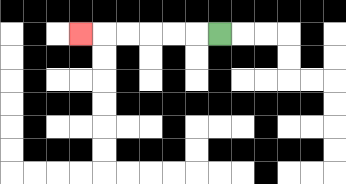{'start': '[9, 1]', 'end': '[3, 1]', 'path_directions': 'L,L,L,L,L,L', 'path_coordinates': '[[9, 1], [8, 1], [7, 1], [6, 1], [5, 1], [4, 1], [3, 1]]'}